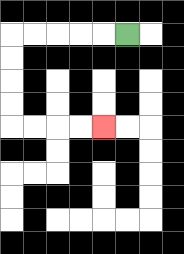{'start': '[5, 1]', 'end': '[4, 5]', 'path_directions': 'L,L,L,L,L,D,D,D,D,R,R,R,R', 'path_coordinates': '[[5, 1], [4, 1], [3, 1], [2, 1], [1, 1], [0, 1], [0, 2], [0, 3], [0, 4], [0, 5], [1, 5], [2, 5], [3, 5], [4, 5]]'}